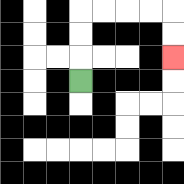{'start': '[3, 3]', 'end': '[7, 2]', 'path_directions': 'U,U,U,R,R,R,R,D,D', 'path_coordinates': '[[3, 3], [3, 2], [3, 1], [3, 0], [4, 0], [5, 0], [6, 0], [7, 0], [7, 1], [7, 2]]'}